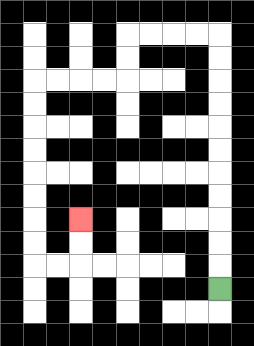{'start': '[9, 12]', 'end': '[3, 9]', 'path_directions': 'U,U,U,U,U,U,U,U,U,U,U,L,L,L,L,D,D,L,L,L,L,D,D,D,D,D,D,D,D,R,R,U,U', 'path_coordinates': '[[9, 12], [9, 11], [9, 10], [9, 9], [9, 8], [9, 7], [9, 6], [9, 5], [9, 4], [9, 3], [9, 2], [9, 1], [8, 1], [7, 1], [6, 1], [5, 1], [5, 2], [5, 3], [4, 3], [3, 3], [2, 3], [1, 3], [1, 4], [1, 5], [1, 6], [1, 7], [1, 8], [1, 9], [1, 10], [1, 11], [2, 11], [3, 11], [3, 10], [3, 9]]'}